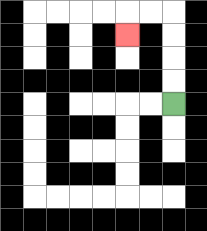{'start': '[7, 4]', 'end': '[5, 1]', 'path_directions': 'U,U,U,U,L,L,D', 'path_coordinates': '[[7, 4], [7, 3], [7, 2], [7, 1], [7, 0], [6, 0], [5, 0], [5, 1]]'}